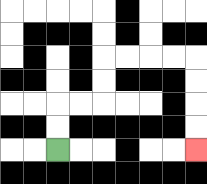{'start': '[2, 6]', 'end': '[8, 6]', 'path_directions': 'U,U,R,R,U,U,R,R,R,R,D,D,D,D', 'path_coordinates': '[[2, 6], [2, 5], [2, 4], [3, 4], [4, 4], [4, 3], [4, 2], [5, 2], [6, 2], [7, 2], [8, 2], [8, 3], [8, 4], [8, 5], [8, 6]]'}